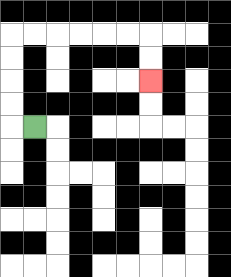{'start': '[1, 5]', 'end': '[6, 3]', 'path_directions': 'L,U,U,U,U,R,R,R,R,R,R,D,D', 'path_coordinates': '[[1, 5], [0, 5], [0, 4], [0, 3], [0, 2], [0, 1], [1, 1], [2, 1], [3, 1], [4, 1], [5, 1], [6, 1], [6, 2], [6, 3]]'}